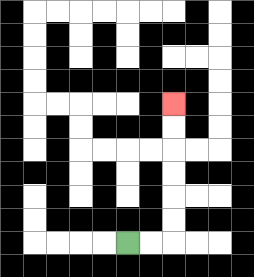{'start': '[5, 10]', 'end': '[7, 4]', 'path_directions': 'R,R,U,U,U,U,U,U', 'path_coordinates': '[[5, 10], [6, 10], [7, 10], [7, 9], [7, 8], [7, 7], [7, 6], [7, 5], [7, 4]]'}